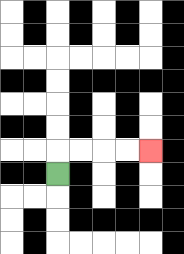{'start': '[2, 7]', 'end': '[6, 6]', 'path_directions': 'U,R,R,R,R', 'path_coordinates': '[[2, 7], [2, 6], [3, 6], [4, 6], [5, 6], [6, 6]]'}